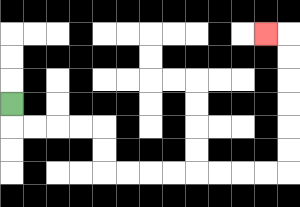{'start': '[0, 4]', 'end': '[11, 1]', 'path_directions': 'D,R,R,R,R,D,D,R,R,R,R,R,R,R,R,U,U,U,U,U,U,L', 'path_coordinates': '[[0, 4], [0, 5], [1, 5], [2, 5], [3, 5], [4, 5], [4, 6], [4, 7], [5, 7], [6, 7], [7, 7], [8, 7], [9, 7], [10, 7], [11, 7], [12, 7], [12, 6], [12, 5], [12, 4], [12, 3], [12, 2], [12, 1], [11, 1]]'}